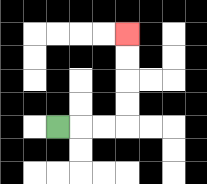{'start': '[2, 5]', 'end': '[5, 1]', 'path_directions': 'R,R,R,U,U,U,U', 'path_coordinates': '[[2, 5], [3, 5], [4, 5], [5, 5], [5, 4], [5, 3], [5, 2], [5, 1]]'}